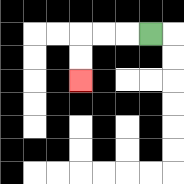{'start': '[6, 1]', 'end': '[3, 3]', 'path_directions': 'L,L,L,D,D', 'path_coordinates': '[[6, 1], [5, 1], [4, 1], [3, 1], [3, 2], [3, 3]]'}